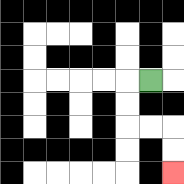{'start': '[6, 3]', 'end': '[7, 7]', 'path_directions': 'L,D,D,R,R,D,D', 'path_coordinates': '[[6, 3], [5, 3], [5, 4], [5, 5], [6, 5], [7, 5], [7, 6], [7, 7]]'}